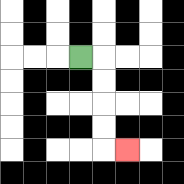{'start': '[3, 2]', 'end': '[5, 6]', 'path_directions': 'R,D,D,D,D,R', 'path_coordinates': '[[3, 2], [4, 2], [4, 3], [4, 4], [4, 5], [4, 6], [5, 6]]'}